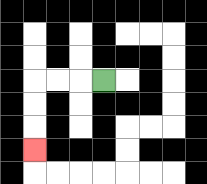{'start': '[4, 3]', 'end': '[1, 6]', 'path_directions': 'L,L,L,D,D,D', 'path_coordinates': '[[4, 3], [3, 3], [2, 3], [1, 3], [1, 4], [1, 5], [1, 6]]'}